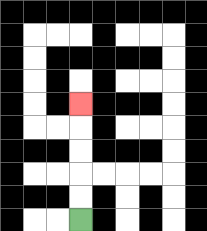{'start': '[3, 9]', 'end': '[3, 4]', 'path_directions': 'U,U,U,U,U', 'path_coordinates': '[[3, 9], [3, 8], [3, 7], [3, 6], [3, 5], [3, 4]]'}